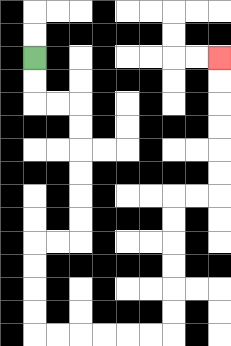{'start': '[1, 2]', 'end': '[9, 2]', 'path_directions': 'D,D,R,R,D,D,D,D,D,D,L,L,D,D,D,D,R,R,R,R,R,R,U,U,U,U,U,U,R,R,U,U,U,U,U,U', 'path_coordinates': '[[1, 2], [1, 3], [1, 4], [2, 4], [3, 4], [3, 5], [3, 6], [3, 7], [3, 8], [3, 9], [3, 10], [2, 10], [1, 10], [1, 11], [1, 12], [1, 13], [1, 14], [2, 14], [3, 14], [4, 14], [5, 14], [6, 14], [7, 14], [7, 13], [7, 12], [7, 11], [7, 10], [7, 9], [7, 8], [8, 8], [9, 8], [9, 7], [9, 6], [9, 5], [9, 4], [9, 3], [9, 2]]'}